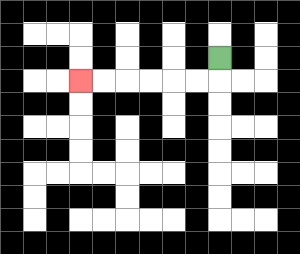{'start': '[9, 2]', 'end': '[3, 3]', 'path_directions': 'D,L,L,L,L,L,L', 'path_coordinates': '[[9, 2], [9, 3], [8, 3], [7, 3], [6, 3], [5, 3], [4, 3], [3, 3]]'}